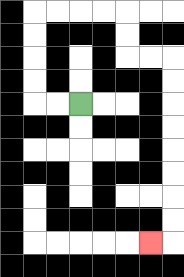{'start': '[3, 4]', 'end': '[6, 10]', 'path_directions': 'L,L,U,U,U,U,R,R,R,R,D,D,R,R,D,D,D,D,D,D,D,D,L', 'path_coordinates': '[[3, 4], [2, 4], [1, 4], [1, 3], [1, 2], [1, 1], [1, 0], [2, 0], [3, 0], [4, 0], [5, 0], [5, 1], [5, 2], [6, 2], [7, 2], [7, 3], [7, 4], [7, 5], [7, 6], [7, 7], [7, 8], [7, 9], [7, 10], [6, 10]]'}